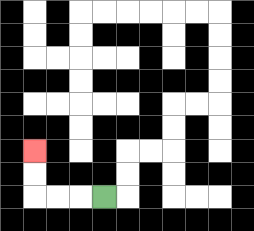{'start': '[4, 8]', 'end': '[1, 6]', 'path_directions': 'L,L,L,U,U', 'path_coordinates': '[[4, 8], [3, 8], [2, 8], [1, 8], [1, 7], [1, 6]]'}